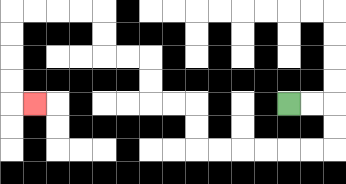{'start': '[12, 4]', 'end': '[1, 4]', 'path_directions': 'R,R,D,D,L,L,L,L,L,L,U,U,L,L,U,U,L,L,U,U,L,L,L,L,D,D,D,D,R', 'path_coordinates': '[[12, 4], [13, 4], [14, 4], [14, 5], [14, 6], [13, 6], [12, 6], [11, 6], [10, 6], [9, 6], [8, 6], [8, 5], [8, 4], [7, 4], [6, 4], [6, 3], [6, 2], [5, 2], [4, 2], [4, 1], [4, 0], [3, 0], [2, 0], [1, 0], [0, 0], [0, 1], [0, 2], [0, 3], [0, 4], [1, 4]]'}